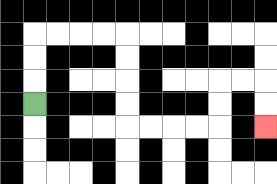{'start': '[1, 4]', 'end': '[11, 5]', 'path_directions': 'U,U,U,R,R,R,R,D,D,D,D,R,R,R,R,U,U,R,R,D,D', 'path_coordinates': '[[1, 4], [1, 3], [1, 2], [1, 1], [2, 1], [3, 1], [4, 1], [5, 1], [5, 2], [5, 3], [5, 4], [5, 5], [6, 5], [7, 5], [8, 5], [9, 5], [9, 4], [9, 3], [10, 3], [11, 3], [11, 4], [11, 5]]'}